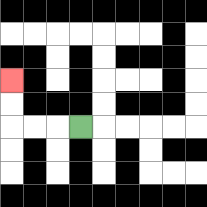{'start': '[3, 5]', 'end': '[0, 3]', 'path_directions': 'L,L,L,U,U', 'path_coordinates': '[[3, 5], [2, 5], [1, 5], [0, 5], [0, 4], [0, 3]]'}